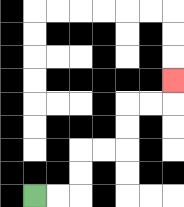{'start': '[1, 8]', 'end': '[7, 3]', 'path_directions': 'R,R,U,U,R,R,U,U,R,R,U', 'path_coordinates': '[[1, 8], [2, 8], [3, 8], [3, 7], [3, 6], [4, 6], [5, 6], [5, 5], [5, 4], [6, 4], [7, 4], [7, 3]]'}